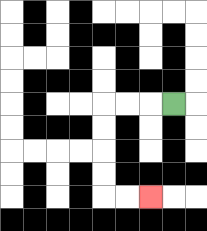{'start': '[7, 4]', 'end': '[6, 8]', 'path_directions': 'L,L,L,D,D,D,D,R,R', 'path_coordinates': '[[7, 4], [6, 4], [5, 4], [4, 4], [4, 5], [4, 6], [4, 7], [4, 8], [5, 8], [6, 8]]'}